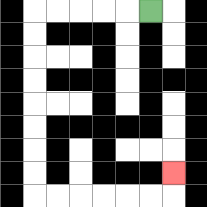{'start': '[6, 0]', 'end': '[7, 7]', 'path_directions': 'L,L,L,L,L,D,D,D,D,D,D,D,D,R,R,R,R,R,R,U', 'path_coordinates': '[[6, 0], [5, 0], [4, 0], [3, 0], [2, 0], [1, 0], [1, 1], [1, 2], [1, 3], [1, 4], [1, 5], [1, 6], [1, 7], [1, 8], [2, 8], [3, 8], [4, 8], [5, 8], [6, 8], [7, 8], [7, 7]]'}